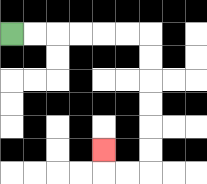{'start': '[0, 1]', 'end': '[4, 6]', 'path_directions': 'R,R,R,R,R,R,D,D,D,D,D,D,L,L,U', 'path_coordinates': '[[0, 1], [1, 1], [2, 1], [3, 1], [4, 1], [5, 1], [6, 1], [6, 2], [6, 3], [6, 4], [6, 5], [6, 6], [6, 7], [5, 7], [4, 7], [4, 6]]'}